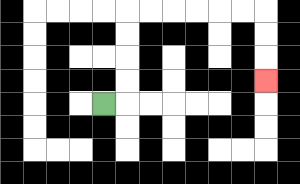{'start': '[4, 4]', 'end': '[11, 3]', 'path_directions': 'R,U,U,U,U,R,R,R,R,R,R,D,D,D', 'path_coordinates': '[[4, 4], [5, 4], [5, 3], [5, 2], [5, 1], [5, 0], [6, 0], [7, 0], [8, 0], [9, 0], [10, 0], [11, 0], [11, 1], [11, 2], [11, 3]]'}